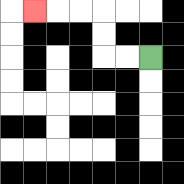{'start': '[6, 2]', 'end': '[1, 0]', 'path_directions': 'L,L,U,U,L,L,L', 'path_coordinates': '[[6, 2], [5, 2], [4, 2], [4, 1], [4, 0], [3, 0], [2, 0], [1, 0]]'}